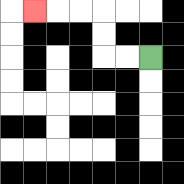{'start': '[6, 2]', 'end': '[1, 0]', 'path_directions': 'L,L,U,U,L,L,L', 'path_coordinates': '[[6, 2], [5, 2], [4, 2], [4, 1], [4, 0], [3, 0], [2, 0], [1, 0]]'}